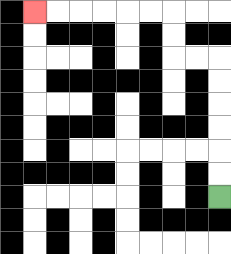{'start': '[9, 8]', 'end': '[1, 0]', 'path_directions': 'U,U,U,U,U,U,L,L,U,U,L,L,L,L,L,L', 'path_coordinates': '[[9, 8], [9, 7], [9, 6], [9, 5], [9, 4], [9, 3], [9, 2], [8, 2], [7, 2], [7, 1], [7, 0], [6, 0], [5, 0], [4, 0], [3, 0], [2, 0], [1, 0]]'}